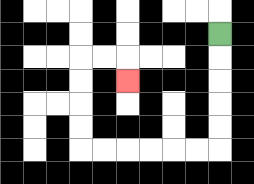{'start': '[9, 1]', 'end': '[5, 3]', 'path_directions': 'D,D,D,D,D,L,L,L,L,L,L,U,U,U,U,R,R,D', 'path_coordinates': '[[9, 1], [9, 2], [9, 3], [9, 4], [9, 5], [9, 6], [8, 6], [7, 6], [6, 6], [5, 6], [4, 6], [3, 6], [3, 5], [3, 4], [3, 3], [3, 2], [4, 2], [5, 2], [5, 3]]'}